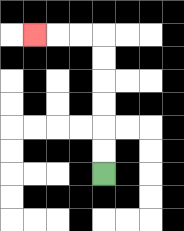{'start': '[4, 7]', 'end': '[1, 1]', 'path_directions': 'U,U,U,U,U,U,L,L,L', 'path_coordinates': '[[4, 7], [4, 6], [4, 5], [4, 4], [4, 3], [4, 2], [4, 1], [3, 1], [2, 1], [1, 1]]'}